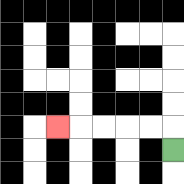{'start': '[7, 6]', 'end': '[2, 5]', 'path_directions': 'U,L,L,L,L,L', 'path_coordinates': '[[7, 6], [7, 5], [6, 5], [5, 5], [4, 5], [3, 5], [2, 5]]'}